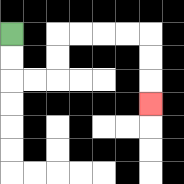{'start': '[0, 1]', 'end': '[6, 4]', 'path_directions': 'D,D,R,R,U,U,R,R,R,R,D,D,D', 'path_coordinates': '[[0, 1], [0, 2], [0, 3], [1, 3], [2, 3], [2, 2], [2, 1], [3, 1], [4, 1], [5, 1], [6, 1], [6, 2], [6, 3], [6, 4]]'}